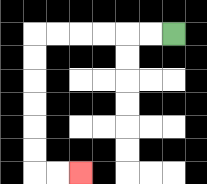{'start': '[7, 1]', 'end': '[3, 7]', 'path_directions': 'L,L,L,L,L,L,D,D,D,D,D,D,R,R', 'path_coordinates': '[[7, 1], [6, 1], [5, 1], [4, 1], [3, 1], [2, 1], [1, 1], [1, 2], [1, 3], [1, 4], [1, 5], [1, 6], [1, 7], [2, 7], [3, 7]]'}